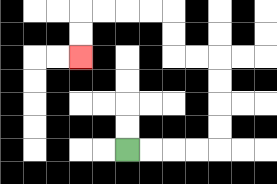{'start': '[5, 6]', 'end': '[3, 2]', 'path_directions': 'R,R,R,R,U,U,U,U,L,L,U,U,L,L,L,L,D,D', 'path_coordinates': '[[5, 6], [6, 6], [7, 6], [8, 6], [9, 6], [9, 5], [9, 4], [9, 3], [9, 2], [8, 2], [7, 2], [7, 1], [7, 0], [6, 0], [5, 0], [4, 0], [3, 0], [3, 1], [3, 2]]'}